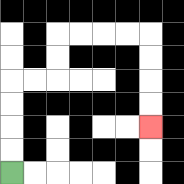{'start': '[0, 7]', 'end': '[6, 5]', 'path_directions': 'U,U,U,U,R,R,U,U,R,R,R,R,D,D,D,D', 'path_coordinates': '[[0, 7], [0, 6], [0, 5], [0, 4], [0, 3], [1, 3], [2, 3], [2, 2], [2, 1], [3, 1], [4, 1], [5, 1], [6, 1], [6, 2], [6, 3], [6, 4], [6, 5]]'}